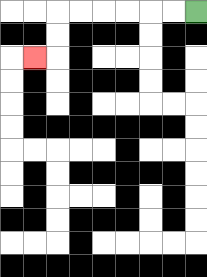{'start': '[8, 0]', 'end': '[1, 2]', 'path_directions': 'L,L,L,L,L,L,D,D,L', 'path_coordinates': '[[8, 0], [7, 0], [6, 0], [5, 0], [4, 0], [3, 0], [2, 0], [2, 1], [2, 2], [1, 2]]'}